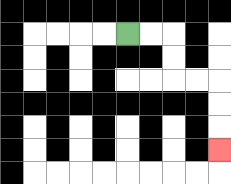{'start': '[5, 1]', 'end': '[9, 6]', 'path_directions': 'R,R,D,D,R,R,D,D,D', 'path_coordinates': '[[5, 1], [6, 1], [7, 1], [7, 2], [7, 3], [8, 3], [9, 3], [9, 4], [9, 5], [9, 6]]'}